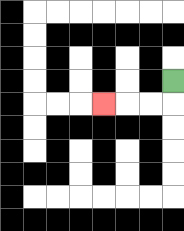{'start': '[7, 3]', 'end': '[4, 4]', 'path_directions': 'D,L,L,L', 'path_coordinates': '[[7, 3], [7, 4], [6, 4], [5, 4], [4, 4]]'}